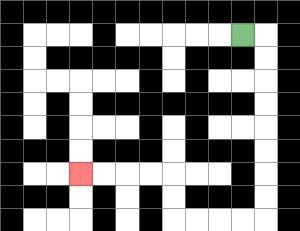{'start': '[10, 1]', 'end': '[3, 7]', 'path_directions': 'R,D,D,D,D,D,D,D,D,L,L,L,L,U,U,L,L,L,L', 'path_coordinates': '[[10, 1], [11, 1], [11, 2], [11, 3], [11, 4], [11, 5], [11, 6], [11, 7], [11, 8], [11, 9], [10, 9], [9, 9], [8, 9], [7, 9], [7, 8], [7, 7], [6, 7], [5, 7], [4, 7], [3, 7]]'}